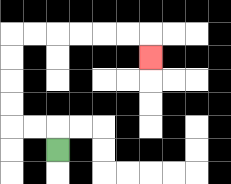{'start': '[2, 6]', 'end': '[6, 2]', 'path_directions': 'U,L,L,U,U,U,U,R,R,R,R,R,R,D', 'path_coordinates': '[[2, 6], [2, 5], [1, 5], [0, 5], [0, 4], [0, 3], [0, 2], [0, 1], [1, 1], [2, 1], [3, 1], [4, 1], [5, 1], [6, 1], [6, 2]]'}